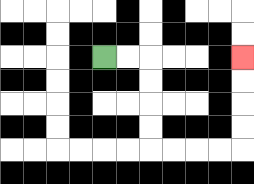{'start': '[4, 2]', 'end': '[10, 2]', 'path_directions': 'R,R,D,D,D,D,R,R,R,R,U,U,U,U', 'path_coordinates': '[[4, 2], [5, 2], [6, 2], [6, 3], [6, 4], [6, 5], [6, 6], [7, 6], [8, 6], [9, 6], [10, 6], [10, 5], [10, 4], [10, 3], [10, 2]]'}